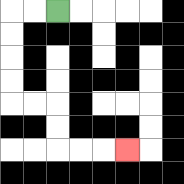{'start': '[2, 0]', 'end': '[5, 6]', 'path_directions': 'L,L,D,D,D,D,R,R,D,D,R,R,R', 'path_coordinates': '[[2, 0], [1, 0], [0, 0], [0, 1], [0, 2], [0, 3], [0, 4], [1, 4], [2, 4], [2, 5], [2, 6], [3, 6], [4, 6], [5, 6]]'}